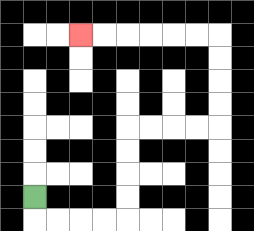{'start': '[1, 8]', 'end': '[3, 1]', 'path_directions': 'D,R,R,R,R,U,U,U,U,R,R,R,R,U,U,U,U,L,L,L,L,L,L', 'path_coordinates': '[[1, 8], [1, 9], [2, 9], [3, 9], [4, 9], [5, 9], [5, 8], [5, 7], [5, 6], [5, 5], [6, 5], [7, 5], [8, 5], [9, 5], [9, 4], [9, 3], [9, 2], [9, 1], [8, 1], [7, 1], [6, 1], [5, 1], [4, 1], [3, 1]]'}